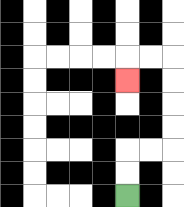{'start': '[5, 8]', 'end': '[5, 3]', 'path_directions': 'U,U,R,R,U,U,U,U,L,L,D', 'path_coordinates': '[[5, 8], [5, 7], [5, 6], [6, 6], [7, 6], [7, 5], [7, 4], [7, 3], [7, 2], [6, 2], [5, 2], [5, 3]]'}